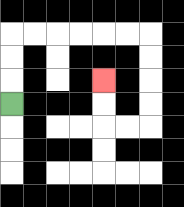{'start': '[0, 4]', 'end': '[4, 3]', 'path_directions': 'U,U,U,R,R,R,R,R,R,D,D,D,D,L,L,U,U', 'path_coordinates': '[[0, 4], [0, 3], [0, 2], [0, 1], [1, 1], [2, 1], [3, 1], [4, 1], [5, 1], [6, 1], [6, 2], [6, 3], [6, 4], [6, 5], [5, 5], [4, 5], [4, 4], [4, 3]]'}